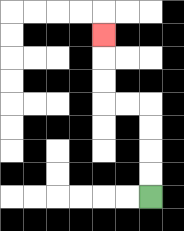{'start': '[6, 8]', 'end': '[4, 1]', 'path_directions': 'U,U,U,U,L,L,U,U,U', 'path_coordinates': '[[6, 8], [6, 7], [6, 6], [6, 5], [6, 4], [5, 4], [4, 4], [4, 3], [4, 2], [4, 1]]'}